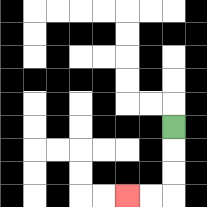{'start': '[7, 5]', 'end': '[5, 8]', 'path_directions': 'D,D,D,L,L', 'path_coordinates': '[[7, 5], [7, 6], [7, 7], [7, 8], [6, 8], [5, 8]]'}